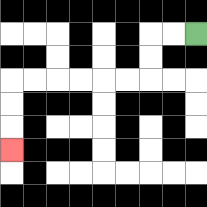{'start': '[8, 1]', 'end': '[0, 6]', 'path_directions': 'L,L,D,D,L,L,L,L,L,L,D,D,D', 'path_coordinates': '[[8, 1], [7, 1], [6, 1], [6, 2], [6, 3], [5, 3], [4, 3], [3, 3], [2, 3], [1, 3], [0, 3], [0, 4], [0, 5], [0, 6]]'}